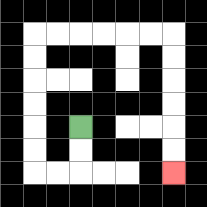{'start': '[3, 5]', 'end': '[7, 7]', 'path_directions': 'D,D,L,L,U,U,U,U,U,U,R,R,R,R,R,R,D,D,D,D,D,D', 'path_coordinates': '[[3, 5], [3, 6], [3, 7], [2, 7], [1, 7], [1, 6], [1, 5], [1, 4], [1, 3], [1, 2], [1, 1], [2, 1], [3, 1], [4, 1], [5, 1], [6, 1], [7, 1], [7, 2], [7, 3], [7, 4], [7, 5], [7, 6], [7, 7]]'}